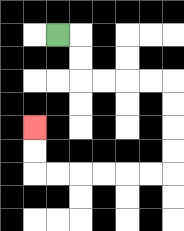{'start': '[2, 1]', 'end': '[1, 5]', 'path_directions': 'R,D,D,R,R,R,R,D,D,D,D,L,L,L,L,L,L,U,U', 'path_coordinates': '[[2, 1], [3, 1], [3, 2], [3, 3], [4, 3], [5, 3], [6, 3], [7, 3], [7, 4], [7, 5], [7, 6], [7, 7], [6, 7], [5, 7], [4, 7], [3, 7], [2, 7], [1, 7], [1, 6], [1, 5]]'}